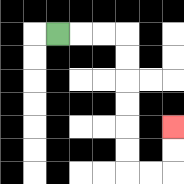{'start': '[2, 1]', 'end': '[7, 5]', 'path_directions': 'R,R,R,D,D,D,D,D,D,R,R,U,U', 'path_coordinates': '[[2, 1], [3, 1], [4, 1], [5, 1], [5, 2], [5, 3], [5, 4], [5, 5], [5, 6], [5, 7], [6, 7], [7, 7], [7, 6], [7, 5]]'}